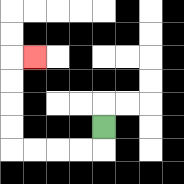{'start': '[4, 5]', 'end': '[1, 2]', 'path_directions': 'D,L,L,L,L,U,U,U,U,R', 'path_coordinates': '[[4, 5], [4, 6], [3, 6], [2, 6], [1, 6], [0, 6], [0, 5], [0, 4], [0, 3], [0, 2], [1, 2]]'}